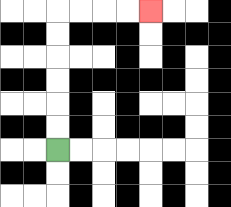{'start': '[2, 6]', 'end': '[6, 0]', 'path_directions': 'U,U,U,U,U,U,R,R,R,R', 'path_coordinates': '[[2, 6], [2, 5], [2, 4], [2, 3], [2, 2], [2, 1], [2, 0], [3, 0], [4, 0], [5, 0], [6, 0]]'}